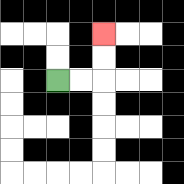{'start': '[2, 3]', 'end': '[4, 1]', 'path_directions': 'R,R,U,U', 'path_coordinates': '[[2, 3], [3, 3], [4, 3], [4, 2], [4, 1]]'}